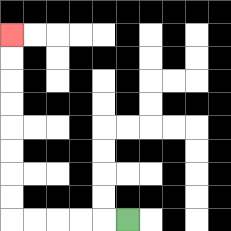{'start': '[5, 9]', 'end': '[0, 1]', 'path_directions': 'L,L,L,L,L,U,U,U,U,U,U,U,U', 'path_coordinates': '[[5, 9], [4, 9], [3, 9], [2, 9], [1, 9], [0, 9], [0, 8], [0, 7], [0, 6], [0, 5], [0, 4], [0, 3], [0, 2], [0, 1]]'}